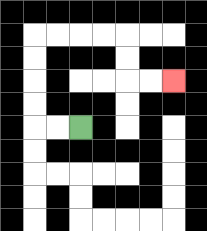{'start': '[3, 5]', 'end': '[7, 3]', 'path_directions': 'L,L,U,U,U,U,R,R,R,R,D,D,R,R', 'path_coordinates': '[[3, 5], [2, 5], [1, 5], [1, 4], [1, 3], [1, 2], [1, 1], [2, 1], [3, 1], [4, 1], [5, 1], [5, 2], [5, 3], [6, 3], [7, 3]]'}